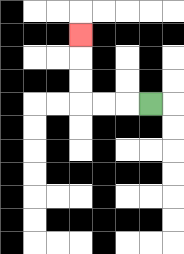{'start': '[6, 4]', 'end': '[3, 1]', 'path_directions': 'L,L,L,U,U,U', 'path_coordinates': '[[6, 4], [5, 4], [4, 4], [3, 4], [3, 3], [3, 2], [3, 1]]'}